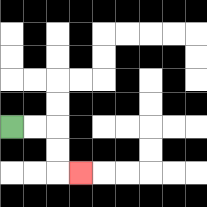{'start': '[0, 5]', 'end': '[3, 7]', 'path_directions': 'R,R,D,D,R', 'path_coordinates': '[[0, 5], [1, 5], [2, 5], [2, 6], [2, 7], [3, 7]]'}